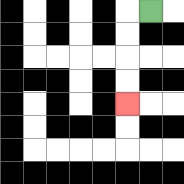{'start': '[6, 0]', 'end': '[5, 4]', 'path_directions': 'L,D,D,D,D', 'path_coordinates': '[[6, 0], [5, 0], [5, 1], [5, 2], [5, 3], [5, 4]]'}